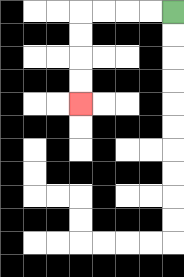{'start': '[7, 0]', 'end': '[3, 4]', 'path_directions': 'L,L,L,L,D,D,D,D', 'path_coordinates': '[[7, 0], [6, 0], [5, 0], [4, 0], [3, 0], [3, 1], [3, 2], [3, 3], [3, 4]]'}